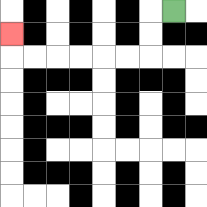{'start': '[7, 0]', 'end': '[0, 1]', 'path_directions': 'L,D,D,L,L,L,L,L,L,U', 'path_coordinates': '[[7, 0], [6, 0], [6, 1], [6, 2], [5, 2], [4, 2], [3, 2], [2, 2], [1, 2], [0, 2], [0, 1]]'}